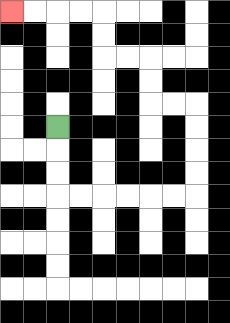{'start': '[2, 5]', 'end': '[0, 0]', 'path_directions': 'D,D,D,R,R,R,R,R,R,U,U,U,U,L,L,U,U,L,L,U,U,L,L,L,L', 'path_coordinates': '[[2, 5], [2, 6], [2, 7], [2, 8], [3, 8], [4, 8], [5, 8], [6, 8], [7, 8], [8, 8], [8, 7], [8, 6], [8, 5], [8, 4], [7, 4], [6, 4], [6, 3], [6, 2], [5, 2], [4, 2], [4, 1], [4, 0], [3, 0], [2, 0], [1, 0], [0, 0]]'}